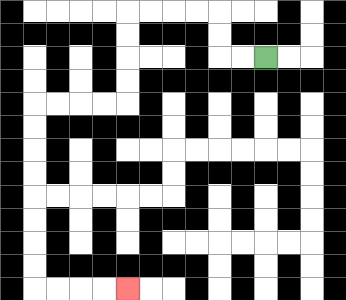{'start': '[11, 2]', 'end': '[5, 12]', 'path_directions': 'L,L,U,U,L,L,L,L,D,D,D,D,L,L,L,L,D,D,D,D,D,D,D,D,R,R,R,R', 'path_coordinates': '[[11, 2], [10, 2], [9, 2], [9, 1], [9, 0], [8, 0], [7, 0], [6, 0], [5, 0], [5, 1], [5, 2], [5, 3], [5, 4], [4, 4], [3, 4], [2, 4], [1, 4], [1, 5], [1, 6], [1, 7], [1, 8], [1, 9], [1, 10], [1, 11], [1, 12], [2, 12], [3, 12], [4, 12], [5, 12]]'}